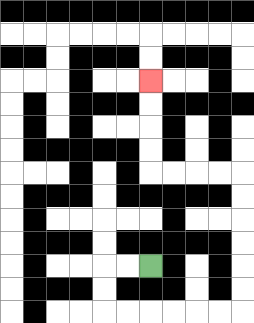{'start': '[6, 11]', 'end': '[6, 3]', 'path_directions': 'L,L,D,D,R,R,R,R,R,R,U,U,U,U,U,U,L,L,L,L,U,U,U,U', 'path_coordinates': '[[6, 11], [5, 11], [4, 11], [4, 12], [4, 13], [5, 13], [6, 13], [7, 13], [8, 13], [9, 13], [10, 13], [10, 12], [10, 11], [10, 10], [10, 9], [10, 8], [10, 7], [9, 7], [8, 7], [7, 7], [6, 7], [6, 6], [6, 5], [6, 4], [6, 3]]'}